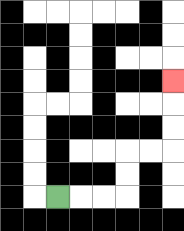{'start': '[2, 8]', 'end': '[7, 3]', 'path_directions': 'R,R,R,U,U,R,R,U,U,U', 'path_coordinates': '[[2, 8], [3, 8], [4, 8], [5, 8], [5, 7], [5, 6], [6, 6], [7, 6], [7, 5], [7, 4], [7, 3]]'}